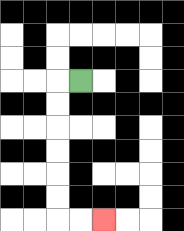{'start': '[3, 3]', 'end': '[4, 9]', 'path_directions': 'L,D,D,D,D,D,D,R,R', 'path_coordinates': '[[3, 3], [2, 3], [2, 4], [2, 5], [2, 6], [2, 7], [2, 8], [2, 9], [3, 9], [4, 9]]'}